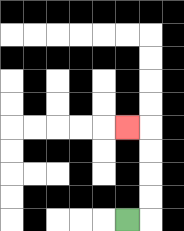{'start': '[5, 9]', 'end': '[5, 5]', 'path_directions': 'R,U,U,U,U,L', 'path_coordinates': '[[5, 9], [6, 9], [6, 8], [6, 7], [6, 6], [6, 5], [5, 5]]'}